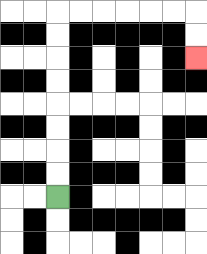{'start': '[2, 8]', 'end': '[8, 2]', 'path_directions': 'U,U,U,U,U,U,U,U,R,R,R,R,R,R,D,D', 'path_coordinates': '[[2, 8], [2, 7], [2, 6], [2, 5], [2, 4], [2, 3], [2, 2], [2, 1], [2, 0], [3, 0], [4, 0], [5, 0], [6, 0], [7, 0], [8, 0], [8, 1], [8, 2]]'}